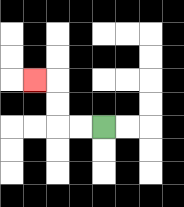{'start': '[4, 5]', 'end': '[1, 3]', 'path_directions': 'L,L,U,U,L', 'path_coordinates': '[[4, 5], [3, 5], [2, 5], [2, 4], [2, 3], [1, 3]]'}